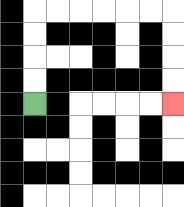{'start': '[1, 4]', 'end': '[7, 4]', 'path_directions': 'U,U,U,U,R,R,R,R,R,R,D,D,D,D', 'path_coordinates': '[[1, 4], [1, 3], [1, 2], [1, 1], [1, 0], [2, 0], [3, 0], [4, 0], [5, 0], [6, 0], [7, 0], [7, 1], [7, 2], [7, 3], [7, 4]]'}